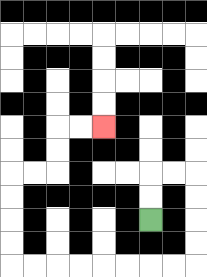{'start': '[6, 9]', 'end': '[4, 5]', 'path_directions': 'U,U,R,R,D,D,D,D,L,L,L,L,L,L,L,L,U,U,U,U,R,R,U,U,R,R', 'path_coordinates': '[[6, 9], [6, 8], [6, 7], [7, 7], [8, 7], [8, 8], [8, 9], [8, 10], [8, 11], [7, 11], [6, 11], [5, 11], [4, 11], [3, 11], [2, 11], [1, 11], [0, 11], [0, 10], [0, 9], [0, 8], [0, 7], [1, 7], [2, 7], [2, 6], [2, 5], [3, 5], [4, 5]]'}